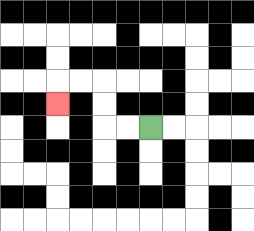{'start': '[6, 5]', 'end': '[2, 4]', 'path_directions': 'L,L,U,U,L,L,D', 'path_coordinates': '[[6, 5], [5, 5], [4, 5], [4, 4], [4, 3], [3, 3], [2, 3], [2, 4]]'}